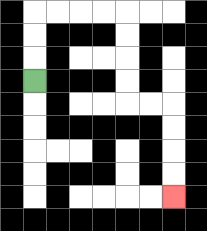{'start': '[1, 3]', 'end': '[7, 8]', 'path_directions': 'U,U,U,R,R,R,R,D,D,D,D,R,R,D,D,D,D', 'path_coordinates': '[[1, 3], [1, 2], [1, 1], [1, 0], [2, 0], [3, 0], [4, 0], [5, 0], [5, 1], [5, 2], [5, 3], [5, 4], [6, 4], [7, 4], [7, 5], [7, 6], [7, 7], [7, 8]]'}